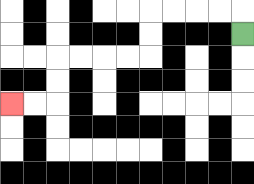{'start': '[10, 1]', 'end': '[0, 4]', 'path_directions': 'U,L,L,L,L,D,D,L,L,L,L,D,D,L,L', 'path_coordinates': '[[10, 1], [10, 0], [9, 0], [8, 0], [7, 0], [6, 0], [6, 1], [6, 2], [5, 2], [4, 2], [3, 2], [2, 2], [2, 3], [2, 4], [1, 4], [0, 4]]'}